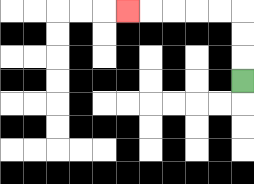{'start': '[10, 3]', 'end': '[5, 0]', 'path_directions': 'U,U,U,L,L,L,L,L', 'path_coordinates': '[[10, 3], [10, 2], [10, 1], [10, 0], [9, 0], [8, 0], [7, 0], [6, 0], [5, 0]]'}